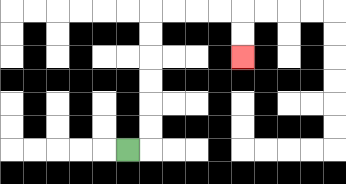{'start': '[5, 6]', 'end': '[10, 2]', 'path_directions': 'R,U,U,U,U,U,U,R,R,R,R,D,D', 'path_coordinates': '[[5, 6], [6, 6], [6, 5], [6, 4], [6, 3], [6, 2], [6, 1], [6, 0], [7, 0], [8, 0], [9, 0], [10, 0], [10, 1], [10, 2]]'}